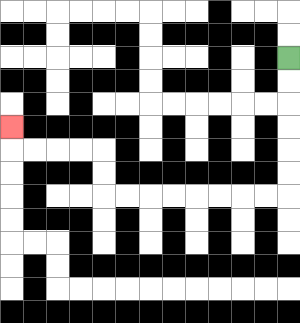{'start': '[12, 2]', 'end': '[0, 5]', 'path_directions': 'D,D,D,D,D,D,L,L,L,L,L,L,L,L,U,U,L,L,L,L,U', 'path_coordinates': '[[12, 2], [12, 3], [12, 4], [12, 5], [12, 6], [12, 7], [12, 8], [11, 8], [10, 8], [9, 8], [8, 8], [7, 8], [6, 8], [5, 8], [4, 8], [4, 7], [4, 6], [3, 6], [2, 6], [1, 6], [0, 6], [0, 5]]'}